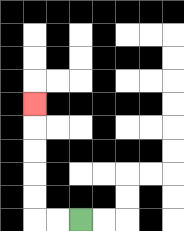{'start': '[3, 9]', 'end': '[1, 4]', 'path_directions': 'L,L,U,U,U,U,U', 'path_coordinates': '[[3, 9], [2, 9], [1, 9], [1, 8], [1, 7], [1, 6], [1, 5], [1, 4]]'}